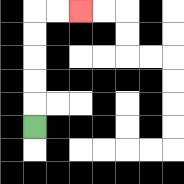{'start': '[1, 5]', 'end': '[3, 0]', 'path_directions': 'U,U,U,U,U,R,R', 'path_coordinates': '[[1, 5], [1, 4], [1, 3], [1, 2], [1, 1], [1, 0], [2, 0], [3, 0]]'}